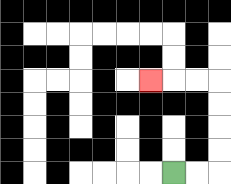{'start': '[7, 7]', 'end': '[6, 3]', 'path_directions': 'R,R,U,U,U,U,L,L,L', 'path_coordinates': '[[7, 7], [8, 7], [9, 7], [9, 6], [9, 5], [9, 4], [9, 3], [8, 3], [7, 3], [6, 3]]'}